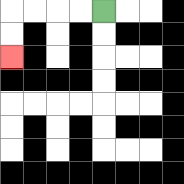{'start': '[4, 0]', 'end': '[0, 2]', 'path_directions': 'L,L,L,L,D,D', 'path_coordinates': '[[4, 0], [3, 0], [2, 0], [1, 0], [0, 0], [0, 1], [0, 2]]'}